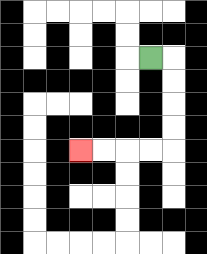{'start': '[6, 2]', 'end': '[3, 6]', 'path_directions': 'R,D,D,D,D,L,L,L,L', 'path_coordinates': '[[6, 2], [7, 2], [7, 3], [7, 4], [7, 5], [7, 6], [6, 6], [5, 6], [4, 6], [3, 6]]'}